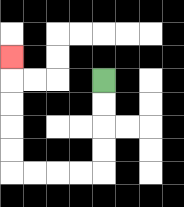{'start': '[4, 3]', 'end': '[0, 2]', 'path_directions': 'D,D,D,D,L,L,L,L,U,U,U,U,U', 'path_coordinates': '[[4, 3], [4, 4], [4, 5], [4, 6], [4, 7], [3, 7], [2, 7], [1, 7], [0, 7], [0, 6], [0, 5], [0, 4], [0, 3], [0, 2]]'}